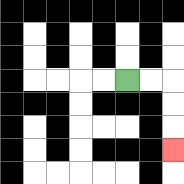{'start': '[5, 3]', 'end': '[7, 6]', 'path_directions': 'R,R,D,D,D', 'path_coordinates': '[[5, 3], [6, 3], [7, 3], [7, 4], [7, 5], [7, 6]]'}